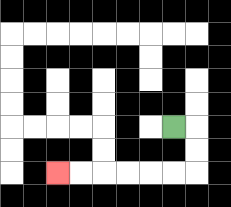{'start': '[7, 5]', 'end': '[2, 7]', 'path_directions': 'R,D,D,L,L,L,L,L,L', 'path_coordinates': '[[7, 5], [8, 5], [8, 6], [8, 7], [7, 7], [6, 7], [5, 7], [4, 7], [3, 7], [2, 7]]'}